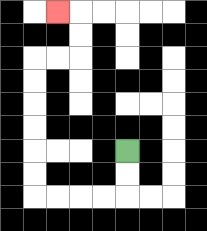{'start': '[5, 6]', 'end': '[2, 0]', 'path_directions': 'D,D,L,L,L,L,U,U,U,U,U,U,R,R,U,U,L', 'path_coordinates': '[[5, 6], [5, 7], [5, 8], [4, 8], [3, 8], [2, 8], [1, 8], [1, 7], [1, 6], [1, 5], [1, 4], [1, 3], [1, 2], [2, 2], [3, 2], [3, 1], [3, 0], [2, 0]]'}